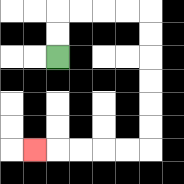{'start': '[2, 2]', 'end': '[1, 6]', 'path_directions': 'U,U,R,R,R,R,D,D,D,D,D,D,L,L,L,L,L', 'path_coordinates': '[[2, 2], [2, 1], [2, 0], [3, 0], [4, 0], [5, 0], [6, 0], [6, 1], [6, 2], [6, 3], [6, 4], [6, 5], [6, 6], [5, 6], [4, 6], [3, 6], [2, 6], [1, 6]]'}